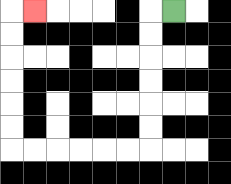{'start': '[7, 0]', 'end': '[1, 0]', 'path_directions': 'L,D,D,D,D,D,D,L,L,L,L,L,L,U,U,U,U,U,U,R', 'path_coordinates': '[[7, 0], [6, 0], [6, 1], [6, 2], [6, 3], [6, 4], [6, 5], [6, 6], [5, 6], [4, 6], [3, 6], [2, 6], [1, 6], [0, 6], [0, 5], [0, 4], [0, 3], [0, 2], [0, 1], [0, 0], [1, 0]]'}